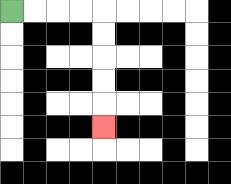{'start': '[0, 0]', 'end': '[4, 5]', 'path_directions': 'R,R,R,R,D,D,D,D,D', 'path_coordinates': '[[0, 0], [1, 0], [2, 0], [3, 0], [4, 0], [4, 1], [4, 2], [4, 3], [4, 4], [4, 5]]'}